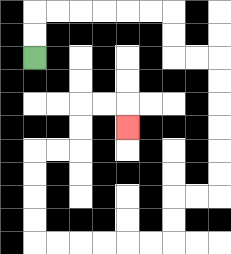{'start': '[1, 2]', 'end': '[5, 5]', 'path_directions': 'U,U,R,R,R,R,R,R,D,D,R,R,D,D,D,D,D,D,L,L,D,D,L,L,L,L,L,L,U,U,U,U,R,R,U,U,R,R,D', 'path_coordinates': '[[1, 2], [1, 1], [1, 0], [2, 0], [3, 0], [4, 0], [5, 0], [6, 0], [7, 0], [7, 1], [7, 2], [8, 2], [9, 2], [9, 3], [9, 4], [9, 5], [9, 6], [9, 7], [9, 8], [8, 8], [7, 8], [7, 9], [7, 10], [6, 10], [5, 10], [4, 10], [3, 10], [2, 10], [1, 10], [1, 9], [1, 8], [1, 7], [1, 6], [2, 6], [3, 6], [3, 5], [3, 4], [4, 4], [5, 4], [5, 5]]'}